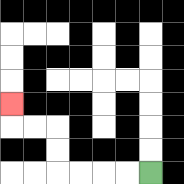{'start': '[6, 7]', 'end': '[0, 4]', 'path_directions': 'L,L,L,L,U,U,L,L,U', 'path_coordinates': '[[6, 7], [5, 7], [4, 7], [3, 7], [2, 7], [2, 6], [2, 5], [1, 5], [0, 5], [0, 4]]'}